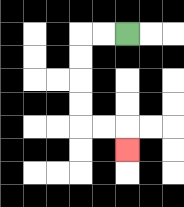{'start': '[5, 1]', 'end': '[5, 6]', 'path_directions': 'L,L,D,D,D,D,R,R,D', 'path_coordinates': '[[5, 1], [4, 1], [3, 1], [3, 2], [3, 3], [3, 4], [3, 5], [4, 5], [5, 5], [5, 6]]'}